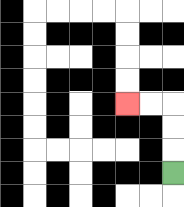{'start': '[7, 7]', 'end': '[5, 4]', 'path_directions': 'U,U,U,L,L', 'path_coordinates': '[[7, 7], [7, 6], [7, 5], [7, 4], [6, 4], [5, 4]]'}